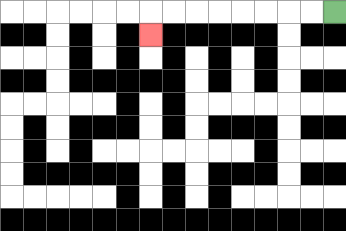{'start': '[14, 0]', 'end': '[6, 1]', 'path_directions': 'L,L,L,L,L,L,L,L,D', 'path_coordinates': '[[14, 0], [13, 0], [12, 0], [11, 0], [10, 0], [9, 0], [8, 0], [7, 0], [6, 0], [6, 1]]'}